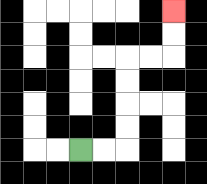{'start': '[3, 6]', 'end': '[7, 0]', 'path_directions': 'R,R,U,U,U,U,R,R,U,U', 'path_coordinates': '[[3, 6], [4, 6], [5, 6], [5, 5], [5, 4], [5, 3], [5, 2], [6, 2], [7, 2], [7, 1], [7, 0]]'}